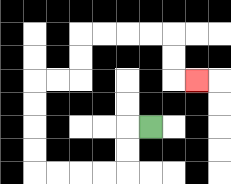{'start': '[6, 5]', 'end': '[8, 3]', 'path_directions': 'L,D,D,L,L,L,L,U,U,U,U,R,R,U,U,R,R,R,R,D,D,R', 'path_coordinates': '[[6, 5], [5, 5], [5, 6], [5, 7], [4, 7], [3, 7], [2, 7], [1, 7], [1, 6], [1, 5], [1, 4], [1, 3], [2, 3], [3, 3], [3, 2], [3, 1], [4, 1], [5, 1], [6, 1], [7, 1], [7, 2], [7, 3], [8, 3]]'}